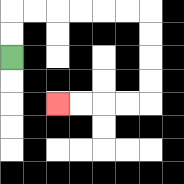{'start': '[0, 2]', 'end': '[2, 4]', 'path_directions': 'U,U,R,R,R,R,R,R,D,D,D,D,L,L,L,L', 'path_coordinates': '[[0, 2], [0, 1], [0, 0], [1, 0], [2, 0], [3, 0], [4, 0], [5, 0], [6, 0], [6, 1], [6, 2], [6, 3], [6, 4], [5, 4], [4, 4], [3, 4], [2, 4]]'}